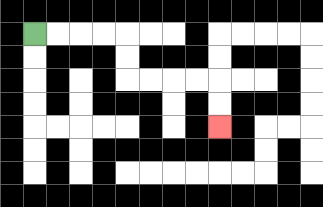{'start': '[1, 1]', 'end': '[9, 5]', 'path_directions': 'R,R,R,R,D,D,R,R,R,R,D,D', 'path_coordinates': '[[1, 1], [2, 1], [3, 1], [4, 1], [5, 1], [5, 2], [5, 3], [6, 3], [7, 3], [8, 3], [9, 3], [9, 4], [9, 5]]'}